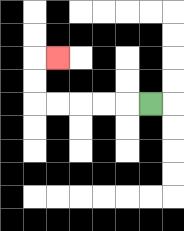{'start': '[6, 4]', 'end': '[2, 2]', 'path_directions': 'L,L,L,L,L,U,U,R', 'path_coordinates': '[[6, 4], [5, 4], [4, 4], [3, 4], [2, 4], [1, 4], [1, 3], [1, 2], [2, 2]]'}